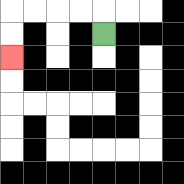{'start': '[4, 1]', 'end': '[0, 2]', 'path_directions': 'U,L,L,L,L,D,D', 'path_coordinates': '[[4, 1], [4, 0], [3, 0], [2, 0], [1, 0], [0, 0], [0, 1], [0, 2]]'}